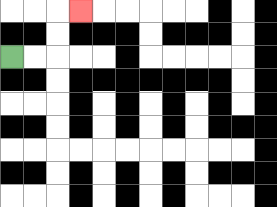{'start': '[0, 2]', 'end': '[3, 0]', 'path_directions': 'R,R,U,U,R', 'path_coordinates': '[[0, 2], [1, 2], [2, 2], [2, 1], [2, 0], [3, 0]]'}